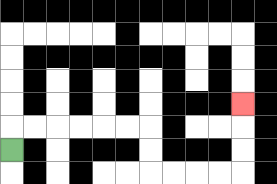{'start': '[0, 6]', 'end': '[10, 4]', 'path_directions': 'U,R,R,R,R,R,R,D,D,R,R,R,R,U,U,U', 'path_coordinates': '[[0, 6], [0, 5], [1, 5], [2, 5], [3, 5], [4, 5], [5, 5], [6, 5], [6, 6], [6, 7], [7, 7], [8, 7], [9, 7], [10, 7], [10, 6], [10, 5], [10, 4]]'}